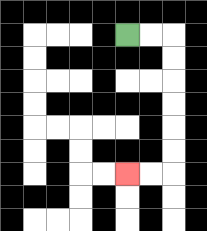{'start': '[5, 1]', 'end': '[5, 7]', 'path_directions': 'R,R,D,D,D,D,D,D,L,L', 'path_coordinates': '[[5, 1], [6, 1], [7, 1], [7, 2], [7, 3], [7, 4], [7, 5], [7, 6], [7, 7], [6, 7], [5, 7]]'}